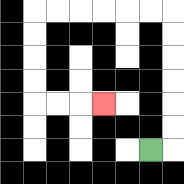{'start': '[6, 6]', 'end': '[4, 4]', 'path_directions': 'R,U,U,U,U,U,U,L,L,L,L,L,L,D,D,D,D,R,R,R', 'path_coordinates': '[[6, 6], [7, 6], [7, 5], [7, 4], [7, 3], [7, 2], [7, 1], [7, 0], [6, 0], [5, 0], [4, 0], [3, 0], [2, 0], [1, 0], [1, 1], [1, 2], [1, 3], [1, 4], [2, 4], [3, 4], [4, 4]]'}